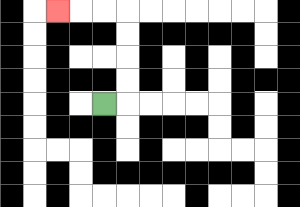{'start': '[4, 4]', 'end': '[2, 0]', 'path_directions': 'R,U,U,U,U,L,L,L', 'path_coordinates': '[[4, 4], [5, 4], [5, 3], [5, 2], [5, 1], [5, 0], [4, 0], [3, 0], [2, 0]]'}